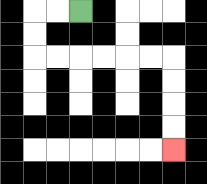{'start': '[3, 0]', 'end': '[7, 6]', 'path_directions': 'L,L,D,D,R,R,R,R,R,R,D,D,D,D', 'path_coordinates': '[[3, 0], [2, 0], [1, 0], [1, 1], [1, 2], [2, 2], [3, 2], [4, 2], [5, 2], [6, 2], [7, 2], [7, 3], [7, 4], [7, 5], [7, 6]]'}